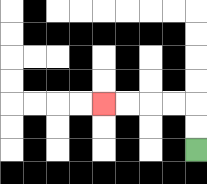{'start': '[8, 6]', 'end': '[4, 4]', 'path_directions': 'U,U,L,L,L,L', 'path_coordinates': '[[8, 6], [8, 5], [8, 4], [7, 4], [6, 4], [5, 4], [4, 4]]'}